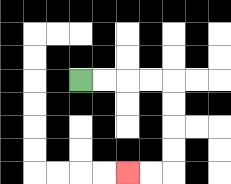{'start': '[3, 3]', 'end': '[5, 7]', 'path_directions': 'R,R,R,R,D,D,D,D,L,L', 'path_coordinates': '[[3, 3], [4, 3], [5, 3], [6, 3], [7, 3], [7, 4], [7, 5], [7, 6], [7, 7], [6, 7], [5, 7]]'}